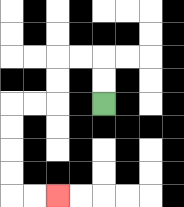{'start': '[4, 4]', 'end': '[2, 8]', 'path_directions': 'U,U,L,L,D,D,L,L,D,D,D,D,R,R', 'path_coordinates': '[[4, 4], [4, 3], [4, 2], [3, 2], [2, 2], [2, 3], [2, 4], [1, 4], [0, 4], [0, 5], [0, 6], [0, 7], [0, 8], [1, 8], [2, 8]]'}